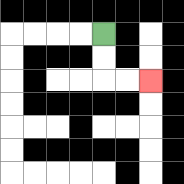{'start': '[4, 1]', 'end': '[6, 3]', 'path_directions': 'D,D,R,R', 'path_coordinates': '[[4, 1], [4, 2], [4, 3], [5, 3], [6, 3]]'}